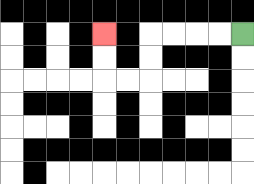{'start': '[10, 1]', 'end': '[4, 1]', 'path_directions': 'L,L,L,L,D,D,L,L,U,U', 'path_coordinates': '[[10, 1], [9, 1], [8, 1], [7, 1], [6, 1], [6, 2], [6, 3], [5, 3], [4, 3], [4, 2], [4, 1]]'}